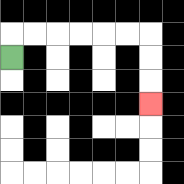{'start': '[0, 2]', 'end': '[6, 4]', 'path_directions': 'U,R,R,R,R,R,R,D,D,D', 'path_coordinates': '[[0, 2], [0, 1], [1, 1], [2, 1], [3, 1], [4, 1], [5, 1], [6, 1], [6, 2], [6, 3], [6, 4]]'}